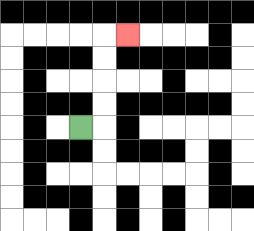{'start': '[3, 5]', 'end': '[5, 1]', 'path_directions': 'R,U,U,U,U,R', 'path_coordinates': '[[3, 5], [4, 5], [4, 4], [4, 3], [4, 2], [4, 1], [5, 1]]'}